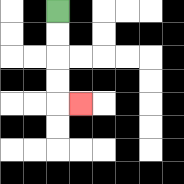{'start': '[2, 0]', 'end': '[3, 4]', 'path_directions': 'D,D,D,D,R', 'path_coordinates': '[[2, 0], [2, 1], [2, 2], [2, 3], [2, 4], [3, 4]]'}